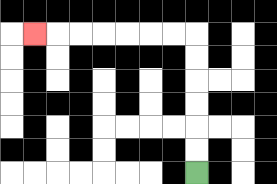{'start': '[8, 7]', 'end': '[1, 1]', 'path_directions': 'U,U,U,U,U,U,L,L,L,L,L,L,L', 'path_coordinates': '[[8, 7], [8, 6], [8, 5], [8, 4], [8, 3], [8, 2], [8, 1], [7, 1], [6, 1], [5, 1], [4, 1], [3, 1], [2, 1], [1, 1]]'}